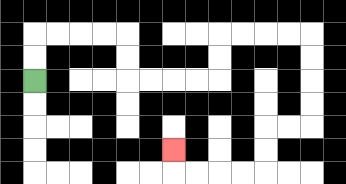{'start': '[1, 3]', 'end': '[7, 6]', 'path_directions': 'U,U,R,R,R,R,D,D,R,R,R,R,U,U,R,R,R,R,D,D,D,D,L,L,D,D,L,L,L,L,U', 'path_coordinates': '[[1, 3], [1, 2], [1, 1], [2, 1], [3, 1], [4, 1], [5, 1], [5, 2], [5, 3], [6, 3], [7, 3], [8, 3], [9, 3], [9, 2], [9, 1], [10, 1], [11, 1], [12, 1], [13, 1], [13, 2], [13, 3], [13, 4], [13, 5], [12, 5], [11, 5], [11, 6], [11, 7], [10, 7], [9, 7], [8, 7], [7, 7], [7, 6]]'}